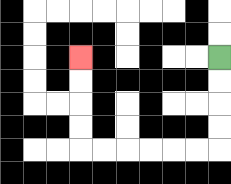{'start': '[9, 2]', 'end': '[3, 2]', 'path_directions': 'D,D,D,D,L,L,L,L,L,L,U,U,U,U', 'path_coordinates': '[[9, 2], [9, 3], [9, 4], [9, 5], [9, 6], [8, 6], [7, 6], [6, 6], [5, 6], [4, 6], [3, 6], [3, 5], [3, 4], [3, 3], [3, 2]]'}